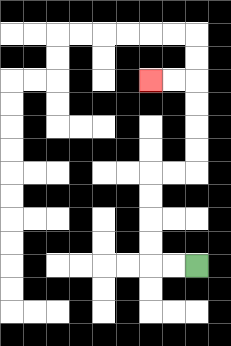{'start': '[8, 11]', 'end': '[6, 3]', 'path_directions': 'L,L,U,U,U,U,R,R,U,U,U,U,L,L', 'path_coordinates': '[[8, 11], [7, 11], [6, 11], [6, 10], [6, 9], [6, 8], [6, 7], [7, 7], [8, 7], [8, 6], [8, 5], [8, 4], [8, 3], [7, 3], [6, 3]]'}